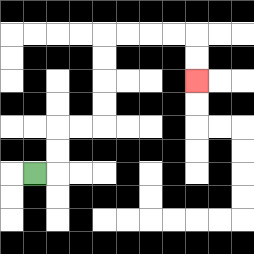{'start': '[1, 7]', 'end': '[8, 3]', 'path_directions': 'R,U,U,R,R,U,U,U,U,R,R,R,R,D,D', 'path_coordinates': '[[1, 7], [2, 7], [2, 6], [2, 5], [3, 5], [4, 5], [4, 4], [4, 3], [4, 2], [4, 1], [5, 1], [6, 1], [7, 1], [8, 1], [8, 2], [8, 3]]'}